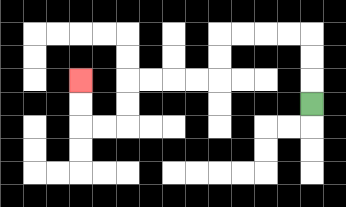{'start': '[13, 4]', 'end': '[3, 3]', 'path_directions': 'U,U,U,L,L,L,L,D,D,L,L,L,L,D,D,L,L,U,U', 'path_coordinates': '[[13, 4], [13, 3], [13, 2], [13, 1], [12, 1], [11, 1], [10, 1], [9, 1], [9, 2], [9, 3], [8, 3], [7, 3], [6, 3], [5, 3], [5, 4], [5, 5], [4, 5], [3, 5], [3, 4], [3, 3]]'}